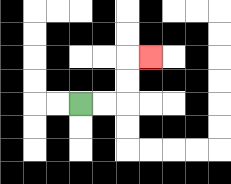{'start': '[3, 4]', 'end': '[6, 2]', 'path_directions': 'R,R,U,U,R', 'path_coordinates': '[[3, 4], [4, 4], [5, 4], [5, 3], [5, 2], [6, 2]]'}